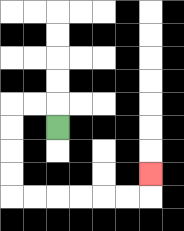{'start': '[2, 5]', 'end': '[6, 7]', 'path_directions': 'U,L,L,D,D,D,D,R,R,R,R,R,R,U', 'path_coordinates': '[[2, 5], [2, 4], [1, 4], [0, 4], [0, 5], [0, 6], [0, 7], [0, 8], [1, 8], [2, 8], [3, 8], [4, 8], [5, 8], [6, 8], [6, 7]]'}